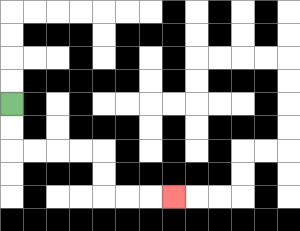{'start': '[0, 4]', 'end': '[7, 8]', 'path_directions': 'D,D,R,R,R,R,D,D,R,R,R', 'path_coordinates': '[[0, 4], [0, 5], [0, 6], [1, 6], [2, 6], [3, 6], [4, 6], [4, 7], [4, 8], [5, 8], [6, 8], [7, 8]]'}